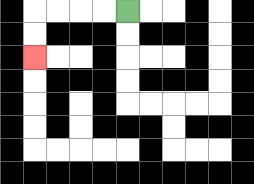{'start': '[5, 0]', 'end': '[1, 2]', 'path_directions': 'L,L,L,L,D,D', 'path_coordinates': '[[5, 0], [4, 0], [3, 0], [2, 0], [1, 0], [1, 1], [1, 2]]'}